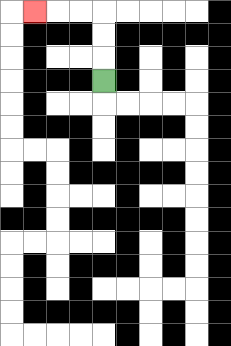{'start': '[4, 3]', 'end': '[1, 0]', 'path_directions': 'U,U,U,L,L,L', 'path_coordinates': '[[4, 3], [4, 2], [4, 1], [4, 0], [3, 0], [2, 0], [1, 0]]'}